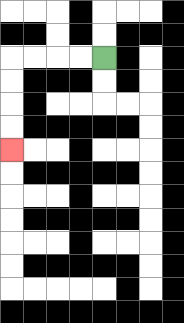{'start': '[4, 2]', 'end': '[0, 6]', 'path_directions': 'L,L,L,L,D,D,D,D', 'path_coordinates': '[[4, 2], [3, 2], [2, 2], [1, 2], [0, 2], [0, 3], [0, 4], [0, 5], [0, 6]]'}